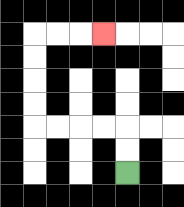{'start': '[5, 7]', 'end': '[4, 1]', 'path_directions': 'U,U,L,L,L,L,U,U,U,U,R,R,R', 'path_coordinates': '[[5, 7], [5, 6], [5, 5], [4, 5], [3, 5], [2, 5], [1, 5], [1, 4], [1, 3], [1, 2], [1, 1], [2, 1], [3, 1], [4, 1]]'}